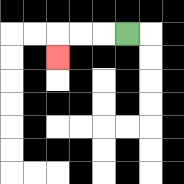{'start': '[5, 1]', 'end': '[2, 2]', 'path_directions': 'L,L,L,D', 'path_coordinates': '[[5, 1], [4, 1], [3, 1], [2, 1], [2, 2]]'}